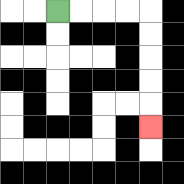{'start': '[2, 0]', 'end': '[6, 5]', 'path_directions': 'R,R,R,R,D,D,D,D,D', 'path_coordinates': '[[2, 0], [3, 0], [4, 0], [5, 0], [6, 0], [6, 1], [6, 2], [6, 3], [6, 4], [6, 5]]'}